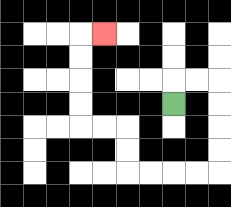{'start': '[7, 4]', 'end': '[4, 1]', 'path_directions': 'U,R,R,D,D,D,D,L,L,L,L,U,U,L,L,U,U,U,U,R', 'path_coordinates': '[[7, 4], [7, 3], [8, 3], [9, 3], [9, 4], [9, 5], [9, 6], [9, 7], [8, 7], [7, 7], [6, 7], [5, 7], [5, 6], [5, 5], [4, 5], [3, 5], [3, 4], [3, 3], [3, 2], [3, 1], [4, 1]]'}